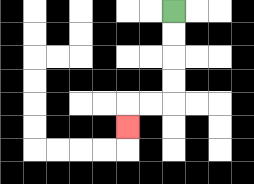{'start': '[7, 0]', 'end': '[5, 5]', 'path_directions': 'D,D,D,D,L,L,D', 'path_coordinates': '[[7, 0], [7, 1], [7, 2], [7, 3], [7, 4], [6, 4], [5, 4], [5, 5]]'}